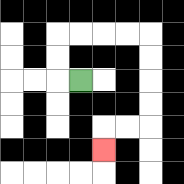{'start': '[3, 3]', 'end': '[4, 6]', 'path_directions': 'L,U,U,R,R,R,R,D,D,D,D,L,L,D', 'path_coordinates': '[[3, 3], [2, 3], [2, 2], [2, 1], [3, 1], [4, 1], [5, 1], [6, 1], [6, 2], [6, 3], [6, 4], [6, 5], [5, 5], [4, 5], [4, 6]]'}